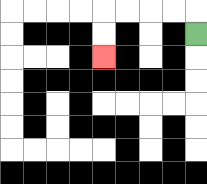{'start': '[8, 1]', 'end': '[4, 2]', 'path_directions': 'U,L,L,L,L,D,D', 'path_coordinates': '[[8, 1], [8, 0], [7, 0], [6, 0], [5, 0], [4, 0], [4, 1], [4, 2]]'}